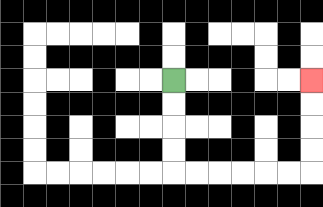{'start': '[7, 3]', 'end': '[13, 3]', 'path_directions': 'D,D,D,D,R,R,R,R,R,R,U,U,U,U', 'path_coordinates': '[[7, 3], [7, 4], [7, 5], [7, 6], [7, 7], [8, 7], [9, 7], [10, 7], [11, 7], [12, 7], [13, 7], [13, 6], [13, 5], [13, 4], [13, 3]]'}